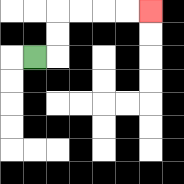{'start': '[1, 2]', 'end': '[6, 0]', 'path_directions': 'R,U,U,R,R,R,R', 'path_coordinates': '[[1, 2], [2, 2], [2, 1], [2, 0], [3, 0], [4, 0], [5, 0], [6, 0]]'}